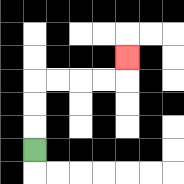{'start': '[1, 6]', 'end': '[5, 2]', 'path_directions': 'U,U,U,R,R,R,R,U', 'path_coordinates': '[[1, 6], [1, 5], [1, 4], [1, 3], [2, 3], [3, 3], [4, 3], [5, 3], [5, 2]]'}